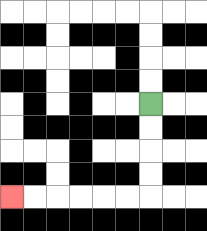{'start': '[6, 4]', 'end': '[0, 8]', 'path_directions': 'D,D,D,D,L,L,L,L,L,L', 'path_coordinates': '[[6, 4], [6, 5], [6, 6], [6, 7], [6, 8], [5, 8], [4, 8], [3, 8], [2, 8], [1, 8], [0, 8]]'}